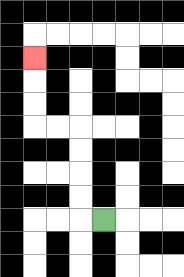{'start': '[4, 9]', 'end': '[1, 2]', 'path_directions': 'L,U,U,U,U,L,L,U,U,U', 'path_coordinates': '[[4, 9], [3, 9], [3, 8], [3, 7], [3, 6], [3, 5], [2, 5], [1, 5], [1, 4], [1, 3], [1, 2]]'}